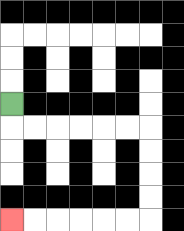{'start': '[0, 4]', 'end': '[0, 9]', 'path_directions': 'D,R,R,R,R,R,R,D,D,D,D,L,L,L,L,L,L', 'path_coordinates': '[[0, 4], [0, 5], [1, 5], [2, 5], [3, 5], [4, 5], [5, 5], [6, 5], [6, 6], [6, 7], [6, 8], [6, 9], [5, 9], [4, 9], [3, 9], [2, 9], [1, 9], [0, 9]]'}